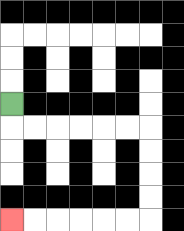{'start': '[0, 4]', 'end': '[0, 9]', 'path_directions': 'D,R,R,R,R,R,R,D,D,D,D,L,L,L,L,L,L', 'path_coordinates': '[[0, 4], [0, 5], [1, 5], [2, 5], [3, 5], [4, 5], [5, 5], [6, 5], [6, 6], [6, 7], [6, 8], [6, 9], [5, 9], [4, 9], [3, 9], [2, 9], [1, 9], [0, 9]]'}